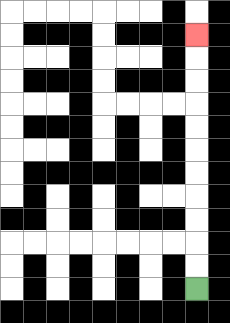{'start': '[8, 12]', 'end': '[8, 1]', 'path_directions': 'U,U,U,U,U,U,U,U,U,U,U', 'path_coordinates': '[[8, 12], [8, 11], [8, 10], [8, 9], [8, 8], [8, 7], [8, 6], [8, 5], [8, 4], [8, 3], [8, 2], [8, 1]]'}